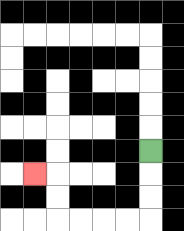{'start': '[6, 6]', 'end': '[1, 7]', 'path_directions': 'D,D,D,L,L,L,L,U,U,L', 'path_coordinates': '[[6, 6], [6, 7], [6, 8], [6, 9], [5, 9], [4, 9], [3, 9], [2, 9], [2, 8], [2, 7], [1, 7]]'}